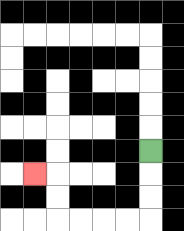{'start': '[6, 6]', 'end': '[1, 7]', 'path_directions': 'D,D,D,L,L,L,L,U,U,L', 'path_coordinates': '[[6, 6], [6, 7], [6, 8], [6, 9], [5, 9], [4, 9], [3, 9], [2, 9], [2, 8], [2, 7], [1, 7]]'}